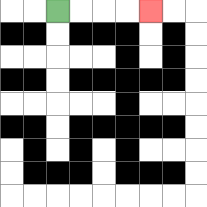{'start': '[2, 0]', 'end': '[6, 0]', 'path_directions': 'R,R,R,R', 'path_coordinates': '[[2, 0], [3, 0], [4, 0], [5, 0], [6, 0]]'}